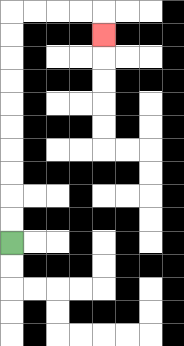{'start': '[0, 10]', 'end': '[4, 1]', 'path_directions': 'U,U,U,U,U,U,U,U,U,U,R,R,R,R,D', 'path_coordinates': '[[0, 10], [0, 9], [0, 8], [0, 7], [0, 6], [0, 5], [0, 4], [0, 3], [0, 2], [0, 1], [0, 0], [1, 0], [2, 0], [3, 0], [4, 0], [4, 1]]'}